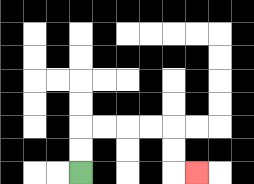{'start': '[3, 7]', 'end': '[8, 7]', 'path_directions': 'U,U,R,R,R,R,D,D,R', 'path_coordinates': '[[3, 7], [3, 6], [3, 5], [4, 5], [5, 5], [6, 5], [7, 5], [7, 6], [7, 7], [8, 7]]'}